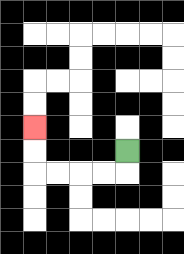{'start': '[5, 6]', 'end': '[1, 5]', 'path_directions': 'D,L,L,L,L,U,U', 'path_coordinates': '[[5, 6], [5, 7], [4, 7], [3, 7], [2, 7], [1, 7], [1, 6], [1, 5]]'}